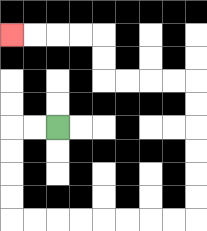{'start': '[2, 5]', 'end': '[0, 1]', 'path_directions': 'L,L,D,D,D,D,R,R,R,R,R,R,R,R,U,U,U,U,U,U,L,L,L,L,U,U,L,L,L,L', 'path_coordinates': '[[2, 5], [1, 5], [0, 5], [0, 6], [0, 7], [0, 8], [0, 9], [1, 9], [2, 9], [3, 9], [4, 9], [5, 9], [6, 9], [7, 9], [8, 9], [8, 8], [8, 7], [8, 6], [8, 5], [8, 4], [8, 3], [7, 3], [6, 3], [5, 3], [4, 3], [4, 2], [4, 1], [3, 1], [2, 1], [1, 1], [0, 1]]'}